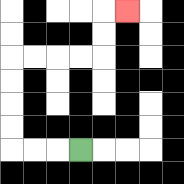{'start': '[3, 6]', 'end': '[5, 0]', 'path_directions': 'L,L,L,U,U,U,U,R,R,R,R,U,U,R', 'path_coordinates': '[[3, 6], [2, 6], [1, 6], [0, 6], [0, 5], [0, 4], [0, 3], [0, 2], [1, 2], [2, 2], [3, 2], [4, 2], [4, 1], [4, 0], [5, 0]]'}